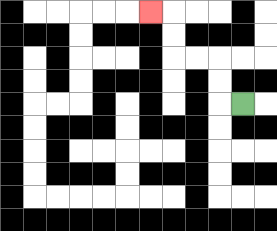{'start': '[10, 4]', 'end': '[6, 0]', 'path_directions': 'L,U,U,L,L,U,U,L', 'path_coordinates': '[[10, 4], [9, 4], [9, 3], [9, 2], [8, 2], [7, 2], [7, 1], [7, 0], [6, 0]]'}